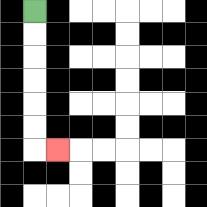{'start': '[1, 0]', 'end': '[2, 6]', 'path_directions': 'D,D,D,D,D,D,R', 'path_coordinates': '[[1, 0], [1, 1], [1, 2], [1, 3], [1, 4], [1, 5], [1, 6], [2, 6]]'}